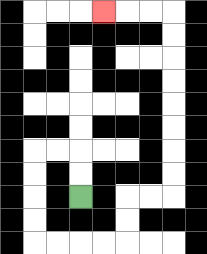{'start': '[3, 8]', 'end': '[4, 0]', 'path_directions': 'U,U,L,L,D,D,D,D,R,R,R,R,U,U,R,R,U,U,U,U,U,U,U,U,L,L,L', 'path_coordinates': '[[3, 8], [3, 7], [3, 6], [2, 6], [1, 6], [1, 7], [1, 8], [1, 9], [1, 10], [2, 10], [3, 10], [4, 10], [5, 10], [5, 9], [5, 8], [6, 8], [7, 8], [7, 7], [7, 6], [7, 5], [7, 4], [7, 3], [7, 2], [7, 1], [7, 0], [6, 0], [5, 0], [4, 0]]'}